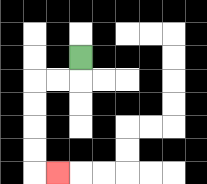{'start': '[3, 2]', 'end': '[2, 7]', 'path_directions': 'D,L,L,D,D,D,D,R', 'path_coordinates': '[[3, 2], [3, 3], [2, 3], [1, 3], [1, 4], [1, 5], [1, 6], [1, 7], [2, 7]]'}